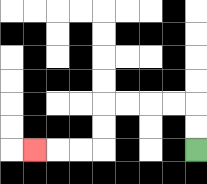{'start': '[8, 6]', 'end': '[1, 6]', 'path_directions': 'U,U,L,L,L,L,D,D,L,L,L', 'path_coordinates': '[[8, 6], [8, 5], [8, 4], [7, 4], [6, 4], [5, 4], [4, 4], [4, 5], [4, 6], [3, 6], [2, 6], [1, 6]]'}